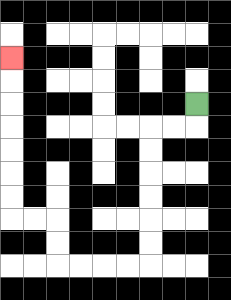{'start': '[8, 4]', 'end': '[0, 2]', 'path_directions': 'D,L,L,D,D,D,D,D,D,L,L,L,L,U,U,L,L,U,U,U,U,U,U,U', 'path_coordinates': '[[8, 4], [8, 5], [7, 5], [6, 5], [6, 6], [6, 7], [6, 8], [6, 9], [6, 10], [6, 11], [5, 11], [4, 11], [3, 11], [2, 11], [2, 10], [2, 9], [1, 9], [0, 9], [0, 8], [0, 7], [0, 6], [0, 5], [0, 4], [0, 3], [0, 2]]'}